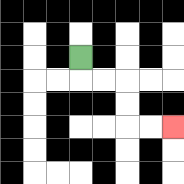{'start': '[3, 2]', 'end': '[7, 5]', 'path_directions': 'D,R,R,D,D,R,R', 'path_coordinates': '[[3, 2], [3, 3], [4, 3], [5, 3], [5, 4], [5, 5], [6, 5], [7, 5]]'}